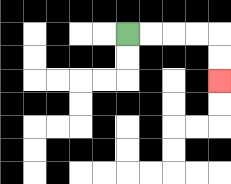{'start': '[5, 1]', 'end': '[9, 3]', 'path_directions': 'R,R,R,R,D,D', 'path_coordinates': '[[5, 1], [6, 1], [7, 1], [8, 1], [9, 1], [9, 2], [9, 3]]'}